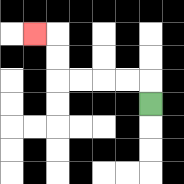{'start': '[6, 4]', 'end': '[1, 1]', 'path_directions': 'U,L,L,L,L,U,U,L', 'path_coordinates': '[[6, 4], [6, 3], [5, 3], [4, 3], [3, 3], [2, 3], [2, 2], [2, 1], [1, 1]]'}